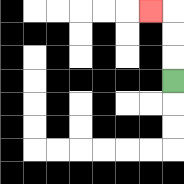{'start': '[7, 3]', 'end': '[6, 0]', 'path_directions': 'U,U,U,L', 'path_coordinates': '[[7, 3], [7, 2], [7, 1], [7, 0], [6, 0]]'}